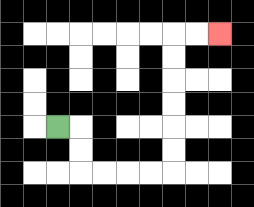{'start': '[2, 5]', 'end': '[9, 1]', 'path_directions': 'R,D,D,R,R,R,R,U,U,U,U,U,U,R,R', 'path_coordinates': '[[2, 5], [3, 5], [3, 6], [3, 7], [4, 7], [5, 7], [6, 7], [7, 7], [7, 6], [7, 5], [7, 4], [7, 3], [7, 2], [7, 1], [8, 1], [9, 1]]'}